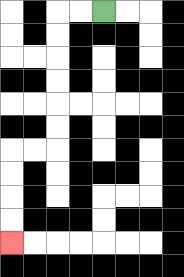{'start': '[4, 0]', 'end': '[0, 10]', 'path_directions': 'L,L,D,D,D,D,D,D,L,L,D,D,D,D', 'path_coordinates': '[[4, 0], [3, 0], [2, 0], [2, 1], [2, 2], [2, 3], [2, 4], [2, 5], [2, 6], [1, 6], [0, 6], [0, 7], [0, 8], [0, 9], [0, 10]]'}